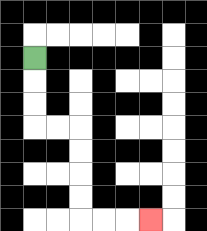{'start': '[1, 2]', 'end': '[6, 9]', 'path_directions': 'D,D,D,R,R,D,D,D,D,R,R,R', 'path_coordinates': '[[1, 2], [1, 3], [1, 4], [1, 5], [2, 5], [3, 5], [3, 6], [3, 7], [3, 8], [3, 9], [4, 9], [5, 9], [6, 9]]'}